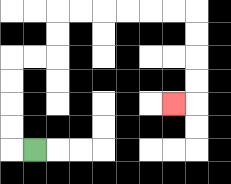{'start': '[1, 6]', 'end': '[7, 4]', 'path_directions': 'L,U,U,U,U,R,R,U,U,R,R,R,R,R,R,D,D,D,D,L', 'path_coordinates': '[[1, 6], [0, 6], [0, 5], [0, 4], [0, 3], [0, 2], [1, 2], [2, 2], [2, 1], [2, 0], [3, 0], [4, 0], [5, 0], [6, 0], [7, 0], [8, 0], [8, 1], [8, 2], [8, 3], [8, 4], [7, 4]]'}